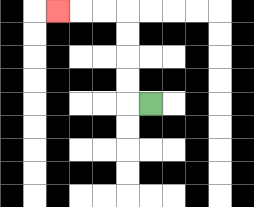{'start': '[6, 4]', 'end': '[2, 0]', 'path_directions': 'L,U,U,U,U,L,L,L', 'path_coordinates': '[[6, 4], [5, 4], [5, 3], [5, 2], [5, 1], [5, 0], [4, 0], [3, 0], [2, 0]]'}